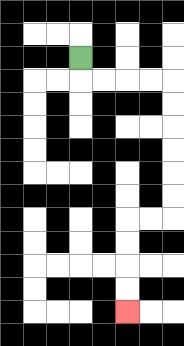{'start': '[3, 2]', 'end': '[5, 13]', 'path_directions': 'D,R,R,R,R,D,D,D,D,D,D,L,L,D,D,D,D', 'path_coordinates': '[[3, 2], [3, 3], [4, 3], [5, 3], [6, 3], [7, 3], [7, 4], [7, 5], [7, 6], [7, 7], [7, 8], [7, 9], [6, 9], [5, 9], [5, 10], [5, 11], [5, 12], [5, 13]]'}